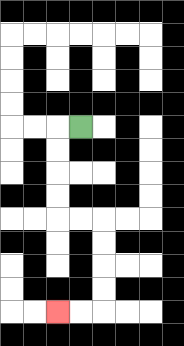{'start': '[3, 5]', 'end': '[2, 13]', 'path_directions': 'L,D,D,D,D,R,R,D,D,D,D,L,L', 'path_coordinates': '[[3, 5], [2, 5], [2, 6], [2, 7], [2, 8], [2, 9], [3, 9], [4, 9], [4, 10], [4, 11], [4, 12], [4, 13], [3, 13], [2, 13]]'}